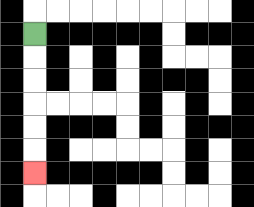{'start': '[1, 1]', 'end': '[1, 7]', 'path_directions': 'D,D,D,D,D,D', 'path_coordinates': '[[1, 1], [1, 2], [1, 3], [1, 4], [1, 5], [1, 6], [1, 7]]'}